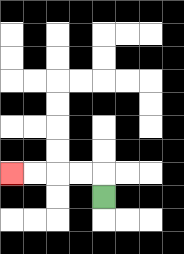{'start': '[4, 8]', 'end': '[0, 7]', 'path_directions': 'U,L,L,L,L', 'path_coordinates': '[[4, 8], [4, 7], [3, 7], [2, 7], [1, 7], [0, 7]]'}